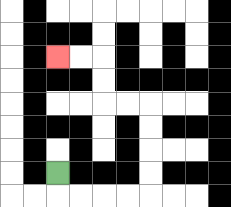{'start': '[2, 7]', 'end': '[2, 2]', 'path_directions': 'D,R,R,R,R,U,U,U,U,L,L,U,U,L,L', 'path_coordinates': '[[2, 7], [2, 8], [3, 8], [4, 8], [5, 8], [6, 8], [6, 7], [6, 6], [6, 5], [6, 4], [5, 4], [4, 4], [4, 3], [4, 2], [3, 2], [2, 2]]'}